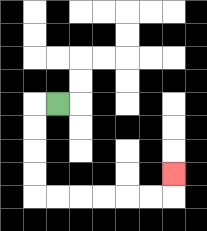{'start': '[2, 4]', 'end': '[7, 7]', 'path_directions': 'L,D,D,D,D,R,R,R,R,R,R,U', 'path_coordinates': '[[2, 4], [1, 4], [1, 5], [1, 6], [1, 7], [1, 8], [2, 8], [3, 8], [4, 8], [5, 8], [6, 8], [7, 8], [7, 7]]'}